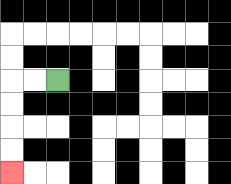{'start': '[2, 3]', 'end': '[0, 7]', 'path_directions': 'L,L,D,D,D,D', 'path_coordinates': '[[2, 3], [1, 3], [0, 3], [0, 4], [0, 5], [0, 6], [0, 7]]'}